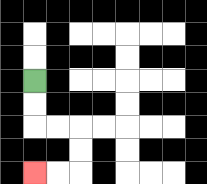{'start': '[1, 3]', 'end': '[1, 7]', 'path_directions': 'D,D,R,R,D,D,L,L', 'path_coordinates': '[[1, 3], [1, 4], [1, 5], [2, 5], [3, 5], [3, 6], [3, 7], [2, 7], [1, 7]]'}